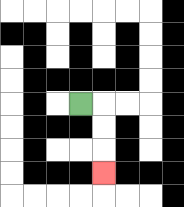{'start': '[3, 4]', 'end': '[4, 7]', 'path_directions': 'R,D,D,D', 'path_coordinates': '[[3, 4], [4, 4], [4, 5], [4, 6], [4, 7]]'}